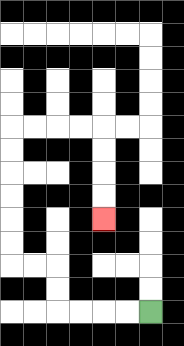{'start': '[6, 13]', 'end': '[4, 9]', 'path_directions': 'L,L,L,L,U,U,L,L,U,U,U,U,U,U,R,R,R,R,D,D,D,D', 'path_coordinates': '[[6, 13], [5, 13], [4, 13], [3, 13], [2, 13], [2, 12], [2, 11], [1, 11], [0, 11], [0, 10], [0, 9], [0, 8], [0, 7], [0, 6], [0, 5], [1, 5], [2, 5], [3, 5], [4, 5], [4, 6], [4, 7], [4, 8], [4, 9]]'}